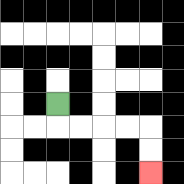{'start': '[2, 4]', 'end': '[6, 7]', 'path_directions': 'D,R,R,R,R,D,D', 'path_coordinates': '[[2, 4], [2, 5], [3, 5], [4, 5], [5, 5], [6, 5], [6, 6], [6, 7]]'}